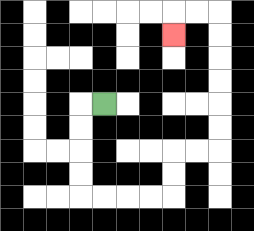{'start': '[4, 4]', 'end': '[7, 1]', 'path_directions': 'L,D,D,D,D,R,R,R,R,U,U,R,R,U,U,U,U,U,U,L,L,D', 'path_coordinates': '[[4, 4], [3, 4], [3, 5], [3, 6], [3, 7], [3, 8], [4, 8], [5, 8], [6, 8], [7, 8], [7, 7], [7, 6], [8, 6], [9, 6], [9, 5], [9, 4], [9, 3], [9, 2], [9, 1], [9, 0], [8, 0], [7, 0], [7, 1]]'}